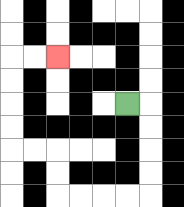{'start': '[5, 4]', 'end': '[2, 2]', 'path_directions': 'R,D,D,D,D,L,L,L,L,U,U,L,L,U,U,U,U,R,R', 'path_coordinates': '[[5, 4], [6, 4], [6, 5], [6, 6], [6, 7], [6, 8], [5, 8], [4, 8], [3, 8], [2, 8], [2, 7], [2, 6], [1, 6], [0, 6], [0, 5], [0, 4], [0, 3], [0, 2], [1, 2], [2, 2]]'}